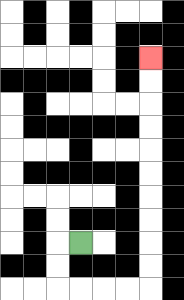{'start': '[3, 10]', 'end': '[6, 2]', 'path_directions': 'L,D,D,R,R,R,R,U,U,U,U,U,U,U,U,U,U', 'path_coordinates': '[[3, 10], [2, 10], [2, 11], [2, 12], [3, 12], [4, 12], [5, 12], [6, 12], [6, 11], [6, 10], [6, 9], [6, 8], [6, 7], [6, 6], [6, 5], [6, 4], [6, 3], [6, 2]]'}